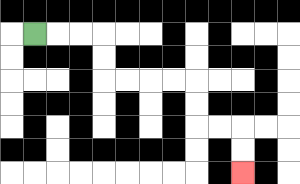{'start': '[1, 1]', 'end': '[10, 7]', 'path_directions': 'R,R,R,D,D,R,R,R,R,D,D,R,R,D,D', 'path_coordinates': '[[1, 1], [2, 1], [3, 1], [4, 1], [4, 2], [4, 3], [5, 3], [6, 3], [7, 3], [8, 3], [8, 4], [8, 5], [9, 5], [10, 5], [10, 6], [10, 7]]'}